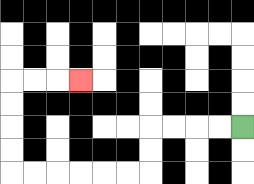{'start': '[10, 5]', 'end': '[3, 3]', 'path_directions': 'L,L,L,L,D,D,L,L,L,L,L,L,U,U,U,U,R,R,R', 'path_coordinates': '[[10, 5], [9, 5], [8, 5], [7, 5], [6, 5], [6, 6], [6, 7], [5, 7], [4, 7], [3, 7], [2, 7], [1, 7], [0, 7], [0, 6], [0, 5], [0, 4], [0, 3], [1, 3], [2, 3], [3, 3]]'}